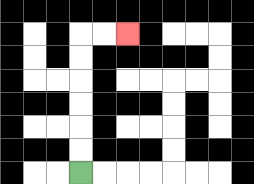{'start': '[3, 7]', 'end': '[5, 1]', 'path_directions': 'U,U,U,U,U,U,R,R', 'path_coordinates': '[[3, 7], [3, 6], [3, 5], [3, 4], [3, 3], [3, 2], [3, 1], [4, 1], [5, 1]]'}